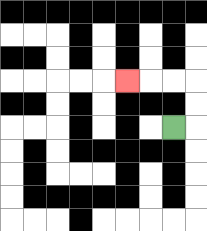{'start': '[7, 5]', 'end': '[5, 3]', 'path_directions': 'R,U,U,L,L,L', 'path_coordinates': '[[7, 5], [8, 5], [8, 4], [8, 3], [7, 3], [6, 3], [5, 3]]'}